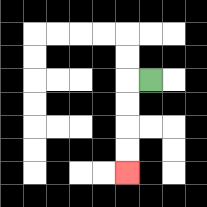{'start': '[6, 3]', 'end': '[5, 7]', 'path_directions': 'L,D,D,D,D', 'path_coordinates': '[[6, 3], [5, 3], [5, 4], [5, 5], [5, 6], [5, 7]]'}